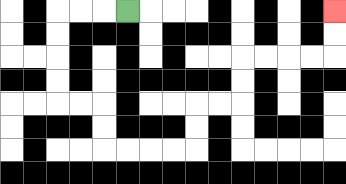{'start': '[5, 0]', 'end': '[14, 0]', 'path_directions': 'L,L,L,D,D,D,D,R,R,D,D,R,R,R,R,U,U,R,R,U,U,R,R,R,R,U,U', 'path_coordinates': '[[5, 0], [4, 0], [3, 0], [2, 0], [2, 1], [2, 2], [2, 3], [2, 4], [3, 4], [4, 4], [4, 5], [4, 6], [5, 6], [6, 6], [7, 6], [8, 6], [8, 5], [8, 4], [9, 4], [10, 4], [10, 3], [10, 2], [11, 2], [12, 2], [13, 2], [14, 2], [14, 1], [14, 0]]'}